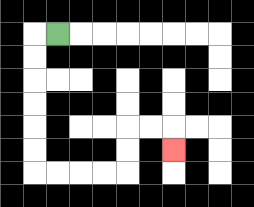{'start': '[2, 1]', 'end': '[7, 6]', 'path_directions': 'L,D,D,D,D,D,D,R,R,R,R,U,U,R,R,D', 'path_coordinates': '[[2, 1], [1, 1], [1, 2], [1, 3], [1, 4], [1, 5], [1, 6], [1, 7], [2, 7], [3, 7], [4, 7], [5, 7], [5, 6], [5, 5], [6, 5], [7, 5], [7, 6]]'}